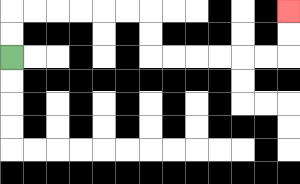{'start': '[0, 2]', 'end': '[12, 0]', 'path_directions': 'U,U,R,R,R,R,R,R,D,D,R,R,R,R,R,R,U,U', 'path_coordinates': '[[0, 2], [0, 1], [0, 0], [1, 0], [2, 0], [3, 0], [4, 0], [5, 0], [6, 0], [6, 1], [6, 2], [7, 2], [8, 2], [9, 2], [10, 2], [11, 2], [12, 2], [12, 1], [12, 0]]'}